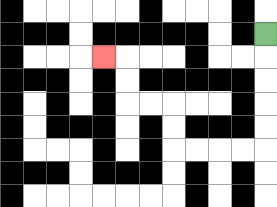{'start': '[11, 1]', 'end': '[4, 2]', 'path_directions': 'D,D,D,D,D,L,L,L,L,U,U,L,L,U,U,L', 'path_coordinates': '[[11, 1], [11, 2], [11, 3], [11, 4], [11, 5], [11, 6], [10, 6], [9, 6], [8, 6], [7, 6], [7, 5], [7, 4], [6, 4], [5, 4], [5, 3], [5, 2], [4, 2]]'}